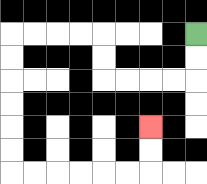{'start': '[8, 1]', 'end': '[6, 5]', 'path_directions': 'D,D,L,L,L,L,U,U,L,L,L,L,D,D,D,D,D,D,R,R,R,R,R,R,U,U', 'path_coordinates': '[[8, 1], [8, 2], [8, 3], [7, 3], [6, 3], [5, 3], [4, 3], [4, 2], [4, 1], [3, 1], [2, 1], [1, 1], [0, 1], [0, 2], [0, 3], [0, 4], [0, 5], [0, 6], [0, 7], [1, 7], [2, 7], [3, 7], [4, 7], [5, 7], [6, 7], [6, 6], [6, 5]]'}